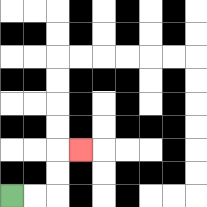{'start': '[0, 8]', 'end': '[3, 6]', 'path_directions': 'R,R,U,U,R', 'path_coordinates': '[[0, 8], [1, 8], [2, 8], [2, 7], [2, 6], [3, 6]]'}